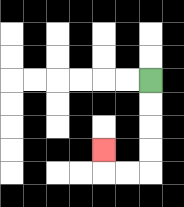{'start': '[6, 3]', 'end': '[4, 6]', 'path_directions': 'D,D,D,D,L,L,U', 'path_coordinates': '[[6, 3], [6, 4], [6, 5], [6, 6], [6, 7], [5, 7], [4, 7], [4, 6]]'}